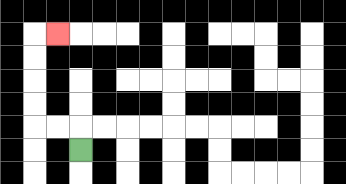{'start': '[3, 6]', 'end': '[2, 1]', 'path_directions': 'U,L,L,U,U,U,U,R', 'path_coordinates': '[[3, 6], [3, 5], [2, 5], [1, 5], [1, 4], [1, 3], [1, 2], [1, 1], [2, 1]]'}